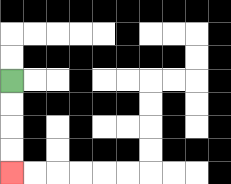{'start': '[0, 3]', 'end': '[0, 7]', 'path_directions': 'D,D,D,D', 'path_coordinates': '[[0, 3], [0, 4], [0, 5], [0, 6], [0, 7]]'}